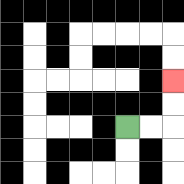{'start': '[5, 5]', 'end': '[7, 3]', 'path_directions': 'R,R,U,U', 'path_coordinates': '[[5, 5], [6, 5], [7, 5], [7, 4], [7, 3]]'}